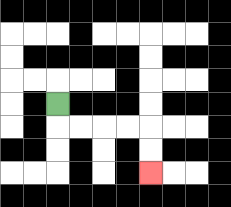{'start': '[2, 4]', 'end': '[6, 7]', 'path_directions': 'D,R,R,R,R,D,D', 'path_coordinates': '[[2, 4], [2, 5], [3, 5], [4, 5], [5, 5], [6, 5], [6, 6], [6, 7]]'}